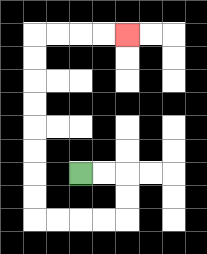{'start': '[3, 7]', 'end': '[5, 1]', 'path_directions': 'R,R,D,D,L,L,L,L,U,U,U,U,U,U,U,U,R,R,R,R', 'path_coordinates': '[[3, 7], [4, 7], [5, 7], [5, 8], [5, 9], [4, 9], [3, 9], [2, 9], [1, 9], [1, 8], [1, 7], [1, 6], [1, 5], [1, 4], [1, 3], [1, 2], [1, 1], [2, 1], [3, 1], [4, 1], [5, 1]]'}